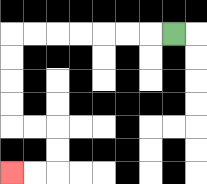{'start': '[7, 1]', 'end': '[0, 7]', 'path_directions': 'L,L,L,L,L,L,L,D,D,D,D,R,R,D,D,L,L', 'path_coordinates': '[[7, 1], [6, 1], [5, 1], [4, 1], [3, 1], [2, 1], [1, 1], [0, 1], [0, 2], [0, 3], [0, 4], [0, 5], [1, 5], [2, 5], [2, 6], [2, 7], [1, 7], [0, 7]]'}